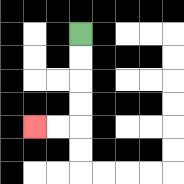{'start': '[3, 1]', 'end': '[1, 5]', 'path_directions': 'D,D,D,D,L,L', 'path_coordinates': '[[3, 1], [3, 2], [3, 3], [3, 4], [3, 5], [2, 5], [1, 5]]'}